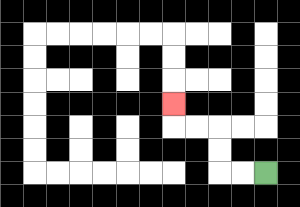{'start': '[11, 7]', 'end': '[7, 4]', 'path_directions': 'L,L,U,U,L,L,U', 'path_coordinates': '[[11, 7], [10, 7], [9, 7], [9, 6], [9, 5], [8, 5], [7, 5], [7, 4]]'}